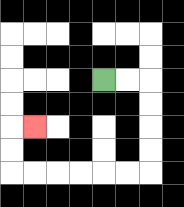{'start': '[4, 3]', 'end': '[1, 5]', 'path_directions': 'R,R,D,D,D,D,L,L,L,L,L,L,U,U,R', 'path_coordinates': '[[4, 3], [5, 3], [6, 3], [6, 4], [6, 5], [6, 6], [6, 7], [5, 7], [4, 7], [3, 7], [2, 7], [1, 7], [0, 7], [0, 6], [0, 5], [1, 5]]'}